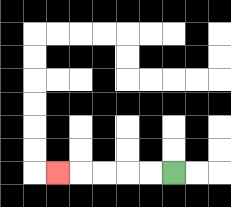{'start': '[7, 7]', 'end': '[2, 7]', 'path_directions': 'L,L,L,L,L', 'path_coordinates': '[[7, 7], [6, 7], [5, 7], [4, 7], [3, 7], [2, 7]]'}